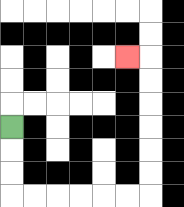{'start': '[0, 5]', 'end': '[5, 2]', 'path_directions': 'D,D,D,R,R,R,R,R,R,U,U,U,U,U,U,L', 'path_coordinates': '[[0, 5], [0, 6], [0, 7], [0, 8], [1, 8], [2, 8], [3, 8], [4, 8], [5, 8], [6, 8], [6, 7], [6, 6], [6, 5], [6, 4], [6, 3], [6, 2], [5, 2]]'}